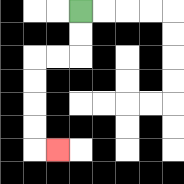{'start': '[3, 0]', 'end': '[2, 6]', 'path_directions': 'D,D,L,L,D,D,D,D,R', 'path_coordinates': '[[3, 0], [3, 1], [3, 2], [2, 2], [1, 2], [1, 3], [1, 4], [1, 5], [1, 6], [2, 6]]'}